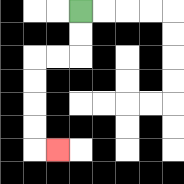{'start': '[3, 0]', 'end': '[2, 6]', 'path_directions': 'D,D,L,L,D,D,D,D,R', 'path_coordinates': '[[3, 0], [3, 1], [3, 2], [2, 2], [1, 2], [1, 3], [1, 4], [1, 5], [1, 6], [2, 6]]'}